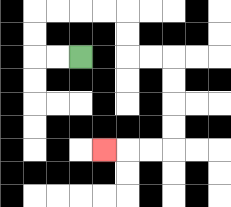{'start': '[3, 2]', 'end': '[4, 6]', 'path_directions': 'L,L,U,U,R,R,R,R,D,D,R,R,D,D,D,D,L,L,L', 'path_coordinates': '[[3, 2], [2, 2], [1, 2], [1, 1], [1, 0], [2, 0], [3, 0], [4, 0], [5, 0], [5, 1], [5, 2], [6, 2], [7, 2], [7, 3], [7, 4], [7, 5], [7, 6], [6, 6], [5, 6], [4, 6]]'}